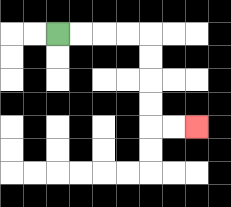{'start': '[2, 1]', 'end': '[8, 5]', 'path_directions': 'R,R,R,R,D,D,D,D,R,R', 'path_coordinates': '[[2, 1], [3, 1], [4, 1], [5, 1], [6, 1], [6, 2], [6, 3], [6, 4], [6, 5], [7, 5], [8, 5]]'}